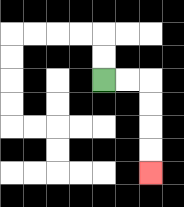{'start': '[4, 3]', 'end': '[6, 7]', 'path_directions': 'R,R,D,D,D,D', 'path_coordinates': '[[4, 3], [5, 3], [6, 3], [6, 4], [6, 5], [6, 6], [6, 7]]'}